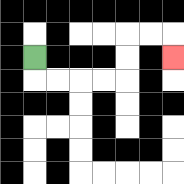{'start': '[1, 2]', 'end': '[7, 2]', 'path_directions': 'D,R,R,R,R,U,U,R,R,D', 'path_coordinates': '[[1, 2], [1, 3], [2, 3], [3, 3], [4, 3], [5, 3], [5, 2], [5, 1], [6, 1], [7, 1], [7, 2]]'}